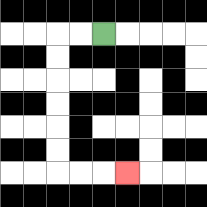{'start': '[4, 1]', 'end': '[5, 7]', 'path_directions': 'L,L,D,D,D,D,D,D,R,R,R', 'path_coordinates': '[[4, 1], [3, 1], [2, 1], [2, 2], [2, 3], [2, 4], [2, 5], [2, 6], [2, 7], [3, 7], [4, 7], [5, 7]]'}